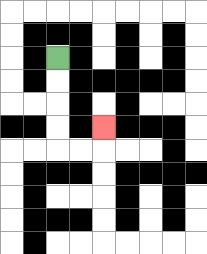{'start': '[2, 2]', 'end': '[4, 5]', 'path_directions': 'D,D,D,D,R,R,U', 'path_coordinates': '[[2, 2], [2, 3], [2, 4], [2, 5], [2, 6], [3, 6], [4, 6], [4, 5]]'}